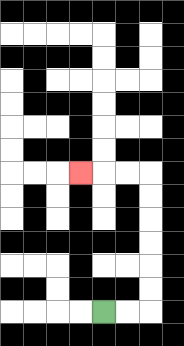{'start': '[4, 13]', 'end': '[3, 7]', 'path_directions': 'R,R,U,U,U,U,U,U,L,L,L', 'path_coordinates': '[[4, 13], [5, 13], [6, 13], [6, 12], [6, 11], [6, 10], [6, 9], [6, 8], [6, 7], [5, 7], [4, 7], [3, 7]]'}